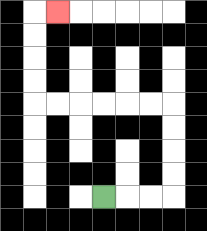{'start': '[4, 8]', 'end': '[2, 0]', 'path_directions': 'R,R,R,U,U,U,U,L,L,L,L,L,L,U,U,U,U,R', 'path_coordinates': '[[4, 8], [5, 8], [6, 8], [7, 8], [7, 7], [7, 6], [7, 5], [7, 4], [6, 4], [5, 4], [4, 4], [3, 4], [2, 4], [1, 4], [1, 3], [1, 2], [1, 1], [1, 0], [2, 0]]'}